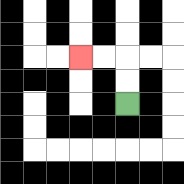{'start': '[5, 4]', 'end': '[3, 2]', 'path_directions': 'U,U,L,L', 'path_coordinates': '[[5, 4], [5, 3], [5, 2], [4, 2], [3, 2]]'}